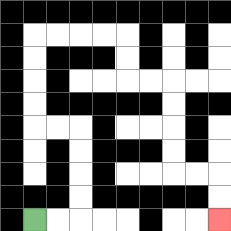{'start': '[1, 9]', 'end': '[9, 9]', 'path_directions': 'R,R,U,U,U,U,L,L,U,U,U,U,R,R,R,R,D,D,R,R,D,D,D,D,R,R,D,D', 'path_coordinates': '[[1, 9], [2, 9], [3, 9], [3, 8], [3, 7], [3, 6], [3, 5], [2, 5], [1, 5], [1, 4], [1, 3], [1, 2], [1, 1], [2, 1], [3, 1], [4, 1], [5, 1], [5, 2], [5, 3], [6, 3], [7, 3], [7, 4], [7, 5], [7, 6], [7, 7], [8, 7], [9, 7], [9, 8], [9, 9]]'}